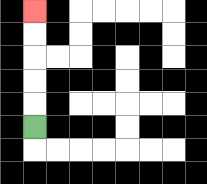{'start': '[1, 5]', 'end': '[1, 0]', 'path_directions': 'U,U,U,U,U', 'path_coordinates': '[[1, 5], [1, 4], [1, 3], [1, 2], [1, 1], [1, 0]]'}